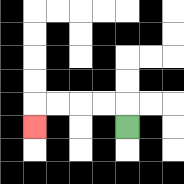{'start': '[5, 5]', 'end': '[1, 5]', 'path_directions': 'U,L,L,L,L,D', 'path_coordinates': '[[5, 5], [5, 4], [4, 4], [3, 4], [2, 4], [1, 4], [1, 5]]'}